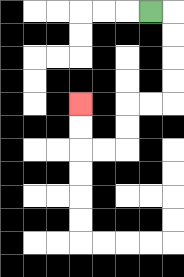{'start': '[6, 0]', 'end': '[3, 4]', 'path_directions': 'R,D,D,D,D,L,L,D,D,L,L,U,U', 'path_coordinates': '[[6, 0], [7, 0], [7, 1], [7, 2], [7, 3], [7, 4], [6, 4], [5, 4], [5, 5], [5, 6], [4, 6], [3, 6], [3, 5], [3, 4]]'}